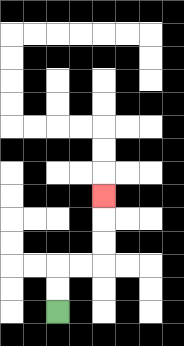{'start': '[2, 13]', 'end': '[4, 8]', 'path_directions': 'U,U,R,R,U,U,U', 'path_coordinates': '[[2, 13], [2, 12], [2, 11], [3, 11], [4, 11], [4, 10], [4, 9], [4, 8]]'}